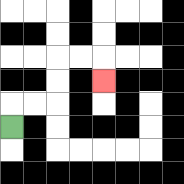{'start': '[0, 5]', 'end': '[4, 3]', 'path_directions': 'U,R,R,U,U,R,R,D', 'path_coordinates': '[[0, 5], [0, 4], [1, 4], [2, 4], [2, 3], [2, 2], [3, 2], [4, 2], [4, 3]]'}